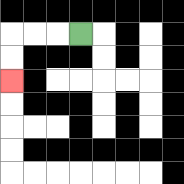{'start': '[3, 1]', 'end': '[0, 3]', 'path_directions': 'L,L,L,D,D', 'path_coordinates': '[[3, 1], [2, 1], [1, 1], [0, 1], [0, 2], [0, 3]]'}